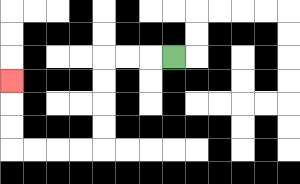{'start': '[7, 2]', 'end': '[0, 3]', 'path_directions': 'L,L,L,D,D,D,D,L,L,L,L,U,U,U', 'path_coordinates': '[[7, 2], [6, 2], [5, 2], [4, 2], [4, 3], [4, 4], [4, 5], [4, 6], [3, 6], [2, 6], [1, 6], [0, 6], [0, 5], [0, 4], [0, 3]]'}